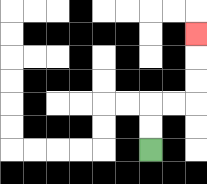{'start': '[6, 6]', 'end': '[8, 1]', 'path_directions': 'U,U,R,R,U,U,U', 'path_coordinates': '[[6, 6], [6, 5], [6, 4], [7, 4], [8, 4], [8, 3], [8, 2], [8, 1]]'}